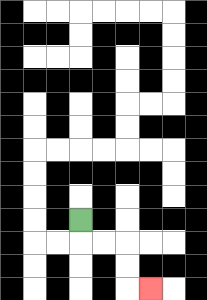{'start': '[3, 9]', 'end': '[6, 12]', 'path_directions': 'D,R,R,D,D,R', 'path_coordinates': '[[3, 9], [3, 10], [4, 10], [5, 10], [5, 11], [5, 12], [6, 12]]'}